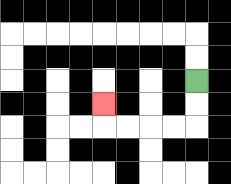{'start': '[8, 3]', 'end': '[4, 4]', 'path_directions': 'D,D,L,L,L,L,U', 'path_coordinates': '[[8, 3], [8, 4], [8, 5], [7, 5], [6, 5], [5, 5], [4, 5], [4, 4]]'}